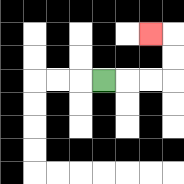{'start': '[4, 3]', 'end': '[6, 1]', 'path_directions': 'R,R,R,U,U,L', 'path_coordinates': '[[4, 3], [5, 3], [6, 3], [7, 3], [7, 2], [7, 1], [6, 1]]'}